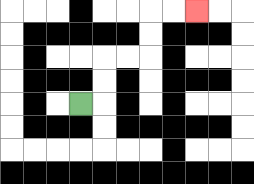{'start': '[3, 4]', 'end': '[8, 0]', 'path_directions': 'R,U,U,R,R,U,U,R,R', 'path_coordinates': '[[3, 4], [4, 4], [4, 3], [4, 2], [5, 2], [6, 2], [6, 1], [6, 0], [7, 0], [8, 0]]'}